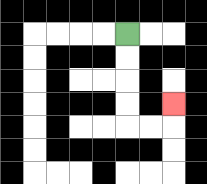{'start': '[5, 1]', 'end': '[7, 4]', 'path_directions': 'D,D,D,D,R,R,U', 'path_coordinates': '[[5, 1], [5, 2], [5, 3], [5, 4], [5, 5], [6, 5], [7, 5], [7, 4]]'}